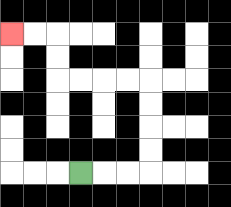{'start': '[3, 7]', 'end': '[0, 1]', 'path_directions': 'R,R,R,U,U,U,U,L,L,L,L,U,U,L,L', 'path_coordinates': '[[3, 7], [4, 7], [5, 7], [6, 7], [6, 6], [6, 5], [6, 4], [6, 3], [5, 3], [4, 3], [3, 3], [2, 3], [2, 2], [2, 1], [1, 1], [0, 1]]'}